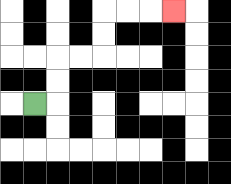{'start': '[1, 4]', 'end': '[7, 0]', 'path_directions': 'R,U,U,R,R,U,U,R,R,R', 'path_coordinates': '[[1, 4], [2, 4], [2, 3], [2, 2], [3, 2], [4, 2], [4, 1], [4, 0], [5, 0], [6, 0], [7, 0]]'}